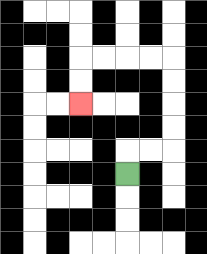{'start': '[5, 7]', 'end': '[3, 4]', 'path_directions': 'U,R,R,U,U,U,U,L,L,L,L,D,D', 'path_coordinates': '[[5, 7], [5, 6], [6, 6], [7, 6], [7, 5], [7, 4], [7, 3], [7, 2], [6, 2], [5, 2], [4, 2], [3, 2], [3, 3], [3, 4]]'}